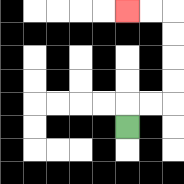{'start': '[5, 5]', 'end': '[5, 0]', 'path_directions': 'U,R,R,U,U,U,U,L,L', 'path_coordinates': '[[5, 5], [5, 4], [6, 4], [7, 4], [7, 3], [7, 2], [7, 1], [7, 0], [6, 0], [5, 0]]'}